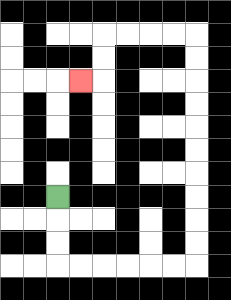{'start': '[2, 8]', 'end': '[3, 3]', 'path_directions': 'D,D,D,R,R,R,R,R,R,U,U,U,U,U,U,U,U,U,U,L,L,L,L,D,D,L', 'path_coordinates': '[[2, 8], [2, 9], [2, 10], [2, 11], [3, 11], [4, 11], [5, 11], [6, 11], [7, 11], [8, 11], [8, 10], [8, 9], [8, 8], [8, 7], [8, 6], [8, 5], [8, 4], [8, 3], [8, 2], [8, 1], [7, 1], [6, 1], [5, 1], [4, 1], [4, 2], [4, 3], [3, 3]]'}